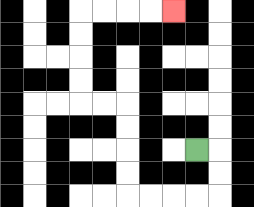{'start': '[8, 6]', 'end': '[7, 0]', 'path_directions': 'R,D,D,L,L,L,L,U,U,U,U,L,L,U,U,U,U,R,R,R,R', 'path_coordinates': '[[8, 6], [9, 6], [9, 7], [9, 8], [8, 8], [7, 8], [6, 8], [5, 8], [5, 7], [5, 6], [5, 5], [5, 4], [4, 4], [3, 4], [3, 3], [3, 2], [3, 1], [3, 0], [4, 0], [5, 0], [6, 0], [7, 0]]'}